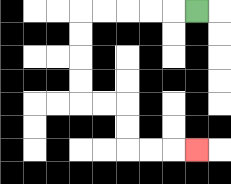{'start': '[8, 0]', 'end': '[8, 6]', 'path_directions': 'L,L,L,L,L,D,D,D,D,R,R,D,D,R,R,R', 'path_coordinates': '[[8, 0], [7, 0], [6, 0], [5, 0], [4, 0], [3, 0], [3, 1], [3, 2], [3, 3], [3, 4], [4, 4], [5, 4], [5, 5], [5, 6], [6, 6], [7, 6], [8, 6]]'}